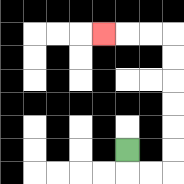{'start': '[5, 6]', 'end': '[4, 1]', 'path_directions': 'D,R,R,U,U,U,U,U,U,L,L,L', 'path_coordinates': '[[5, 6], [5, 7], [6, 7], [7, 7], [7, 6], [7, 5], [7, 4], [7, 3], [7, 2], [7, 1], [6, 1], [5, 1], [4, 1]]'}